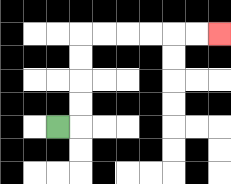{'start': '[2, 5]', 'end': '[9, 1]', 'path_directions': 'R,U,U,U,U,R,R,R,R,R,R', 'path_coordinates': '[[2, 5], [3, 5], [3, 4], [3, 3], [3, 2], [3, 1], [4, 1], [5, 1], [6, 1], [7, 1], [8, 1], [9, 1]]'}